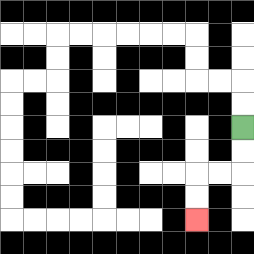{'start': '[10, 5]', 'end': '[8, 9]', 'path_directions': 'D,D,L,L,D,D', 'path_coordinates': '[[10, 5], [10, 6], [10, 7], [9, 7], [8, 7], [8, 8], [8, 9]]'}